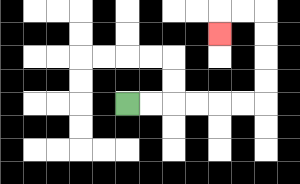{'start': '[5, 4]', 'end': '[9, 1]', 'path_directions': 'R,R,R,R,R,R,U,U,U,U,L,L,D', 'path_coordinates': '[[5, 4], [6, 4], [7, 4], [8, 4], [9, 4], [10, 4], [11, 4], [11, 3], [11, 2], [11, 1], [11, 0], [10, 0], [9, 0], [9, 1]]'}